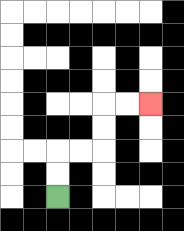{'start': '[2, 8]', 'end': '[6, 4]', 'path_directions': 'U,U,R,R,U,U,R,R', 'path_coordinates': '[[2, 8], [2, 7], [2, 6], [3, 6], [4, 6], [4, 5], [4, 4], [5, 4], [6, 4]]'}